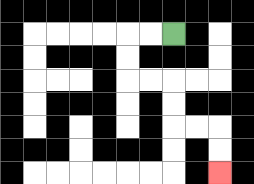{'start': '[7, 1]', 'end': '[9, 7]', 'path_directions': 'L,L,D,D,R,R,D,D,R,R,D,D', 'path_coordinates': '[[7, 1], [6, 1], [5, 1], [5, 2], [5, 3], [6, 3], [7, 3], [7, 4], [7, 5], [8, 5], [9, 5], [9, 6], [9, 7]]'}